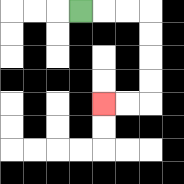{'start': '[3, 0]', 'end': '[4, 4]', 'path_directions': 'R,R,R,D,D,D,D,L,L', 'path_coordinates': '[[3, 0], [4, 0], [5, 0], [6, 0], [6, 1], [6, 2], [6, 3], [6, 4], [5, 4], [4, 4]]'}